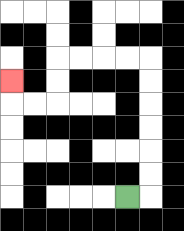{'start': '[5, 8]', 'end': '[0, 3]', 'path_directions': 'R,U,U,U,U,U,U,L,L,L,L,D,D,L,L,U', 'path_coordinates': '[[5, 8], [6, 8], [6, 7], [6, 6], [6, 5], [6, 4], [6, 3], [6, 2], [5, 2], [4, 2], [3, 2], [2, 2], [2, 3], [2, 4], [1, 4], [0, 4], [0, 3]]'}